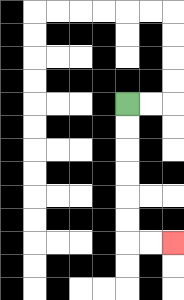{'start': '[5, 4]', 'end': '[7, 10]', 'path_directions': 'D,D,D,D,D,D,R,R', 'path_coordinates': '[[5, 4], [5, 5], [5, 6], [5, 7], [5, 8], [5, 9], [5, 10], [6, 10], [7, 10]]'}